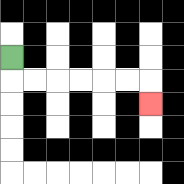{'start': '[0, 2]', 'end': '[6, 4]', 'path_directions': 'D,R,R,R,R,R,R,D', 'path_coordinates': '[[0, 2], [0, 3], [1, 3], [2, 3], [3, 3], [4, 3], [5, 3], [6, 3], [6, 4]]'}